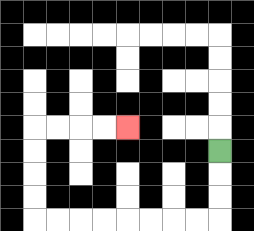{'start': '[9, 6]', 'end': '[5, 5]', 'path_directions': 'D,D,D,L,L,L,L,L,L,L,L,U,U,U,U,R,R,R,R', 'path_coordinates': '[[9, 6], [9, 7], [9, 8], [9, 9], [8, 9], [7, 9], [6, 9], [5, 9], [4, 9], [3, 9], [2, 9], [1, 9], [1, 8], [1, 7], [1, 6], [1, 5], [2, 5], [3, 5], [4, 5], [5, 5]]'}